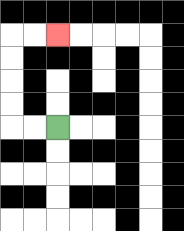{'start': '[2, 5]', 'end': '[2, 1]', 'path_directions': 'L,L,U,U,U,U,R,R', 'path_coordinates': '[[2, 5], [1, 5], [0, 5], [0, 4], [0, 3], [0, 2], [0, 1], [1, 1], [2, 1]]'}